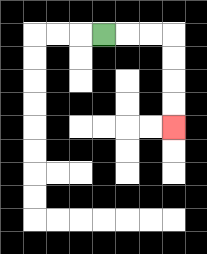{'start': '[4, 1]', 'end': '[7, 5]', 'path_directions': 'R,R,R,D,D,D,D', 'path_coordinates': '[[4, 1], [5, 1], [6, 1], [7, 1], [7, 2], [7, 3], [7, 4], [7, 5]]'}